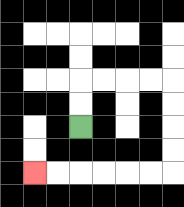{'start': '[3, 5]', 'end': '[1, 7]', 'path_directions': 'U,U,R,R,R,R,D,D,D,D,L,L,L,L,L,L', 'path_coordinates': '[[3, 5], [3, 4], [3, 3], [4, 3], [5, 3], [6, 3], [7, 3], [7, 4], [7, 5], [7, 6], [7, 7], [6, 7], [5, 7], [4, 7], [3, 7], [2, 7], [1, 7]]'}